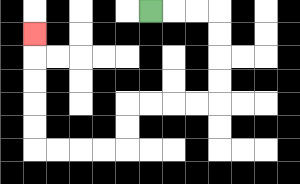{'start': '[6, 0]', 'end': '[1, 1]', 'path_directions': 'R,R,R,D,D,D,D,L,L,L,L,D,D,L,L,L,L,U,U,U,U,U', 'path_coordinates': '[[6, 0], [7, 0], [8, 0], [9, 0], [9, 1], [9, 2], [9, 3], [9, 4], [8, 4], [7, 4], [6, 4], [5, 4], [5, 5], [5, 6], [4, 6], [3, 6], [2, 6], [1, 6], [1, 5], [1, 4], [1, 3], [1, 2], [1, 1]]'}